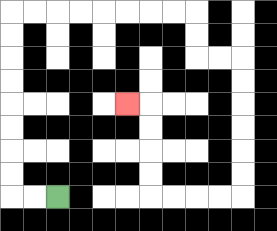{'start': '[2, 8]', 'end': '[5, 4]', 'path_directions': 'L,L,U,U,U,U,U,U,U,U,R,R,R,R,R,R,R,R,D,D,R,R,D,D,D,D,D,D,L,L,L,L,U,U,U,U,L', 'path_coordinates': '[[2, 8], [1, 8], [0, 8], [0, 7], [0, 6], [0, 5], [0, 4], [0, 3], [0, 2], [0, 1], [0, 0], [1, 0], [2, 0], [3, 0], [4, 0], [5, 0], [6, 0], [7, 0], [8, 0], [8, 1], [8, 2], [9, 2], [10, 2], [10, 3], [10, 4], [10, 5], [10, 6], [10, 7], [10, 8], [9, 8], [8, 8], [7, 8], [6, 8], [6, 7], [6, 6], [6, 5], [6, 4], [5, 4]]'}